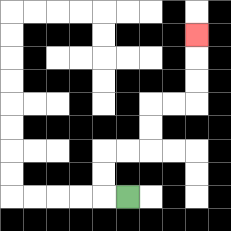{'start': '[5, 8]', 'end': '[8, 1]', 'path_directions': 'L,U,U,R,R,U,U,R,R,U,U,U', 'path_coordinates': '[[5, 8], [4, 8], [4, 7], [4, 6], [5, 6], [6, 6], [6, 5], [6, 4], [7, 4], [8, 4], [8, 3], [8, 2], [8, 1]]'}